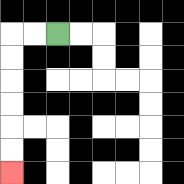{'start': '[2, 1]', 'end': '[0, 7]', 'path_directions': 'L,L,D,D,D,D,D,D', 'path_coordinates': '[[2, 1], [1, 1], [0, 1], [0, 2], [0, 3], [0, 4], [0, 5], [0, 6], [0, 7]]'}